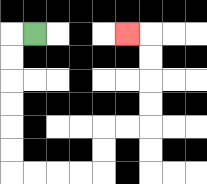{'start': '[1, 1]', 'end': '[5, 1]', 'path_directions': 'L,D,D,D,D,D,D,R,R,R,R,U,U,R,R,U,U,U,U,L', 'path_coordinates': '[[1, 1], [0, 1], [0, 2], [0, 3], [0, 4], [0, 5], [0, 6], [0, 7], [1, 7], [2, 7], [3, 7], [4, 7], [4, 6], [4, 5], [5, 5], [6, 5], [6, 4], [6, 3], [6, 2], [6, 1], [5, 1]]'}